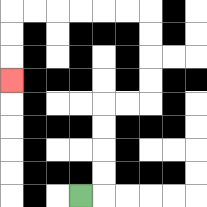{'start': '[3, 8]', 'end': '[0, 3]', 'path_directions': 'R,U,U,U,U,R,R,U,U,U,U,L,L,L,L,L,L,D,D,D', 'path_coordinates': '[[3, 8], [4, 8], [4, 7], [4, 6], [4, 5], [4, 4], [5, 4], [6, 4], [6, 3], [6, 2], [6, 1], [6, 0], [5, 0], [4, 0], [3, 0], [2, 0], [1, 0], [0, 0], [0, 1], [0, 2], [0, 3]]'}